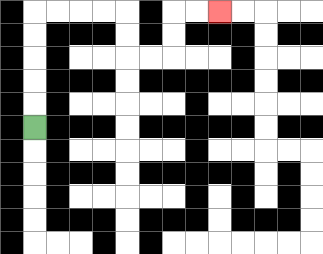{'start': '[1, 5]', 'end': '[9, 0]', 'path_directions': 'U,U,U,U,U,R,R,R,R,D,D,R,R,U,U,R,R', 'path_coordinates': '[[1, 5], [1, 4], [1, 3], [1, 2], [1, 1], [1, 0], [2, 0], [3, 0], [4, 0], [5, 0], [5, 1], [5, 2], [6, 2], [7, 2], [7, 1], [7, 0], [8, 0], [9, 0]]'}